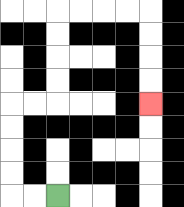{'start': '[2, 8]', 'end': '[6, 4]', 'path_directions': 'L,L,U,U,U,U,R,R,U,U,U,U,R,R,R,R,D,D,D,D', 'path_coordinates': '[[2, 8], [1, 8], [0, 8], [0, 7], [0, 6], [0, 5], [0, 4], [1, 4], [2, 4], [2, 3], [2, 2], [2, 1], [2, 0], [3, 0], [4, 0], [5, 0], [6, 0], [6, 1], [6, 2], [6, 3], [6, 4]]'}